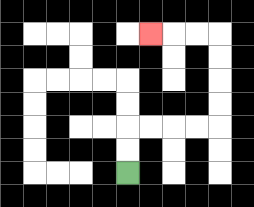{'start': '[5, 7]', 'end': '[6, 1]', 'path_directions': 'U,U,R,R,R,R,U,U,U,U,L,L,L', 'path_coordinates': '[[5, 7], [5, 6], [5, 5], [6, 5], [7, 5], [8, 5], [9, 5], [9, 4], [9, 3], [9, 2], [9, 1], [8, 1], [7, 1], [6, 1]]'}